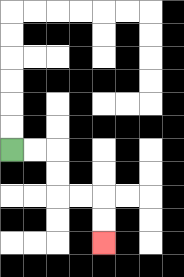{'start': '[0, 6]', 'end': '[4, 10]', 'path_directions': 'R,R,D,D,R,R,D,D', 'path_coordinates': '[[0, 6], [1, 6], [2, 6], [2, 7], [2, 8], [3, 8], [4, 8], [4, 9], [4, 10]]'}